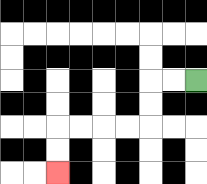{'start': '[8, 3]', 'end': '[2, 7]', 'path_directions': 'L,L,D,D,L,L,L,L,D,D', 'path_coordinates': '[[8, 3], [7, 3], [6, 3], [6, 4], [6, 5], [5, 5], [4, 5], [3, 5], [2, 5], [2, 6], [2, 7]]'}